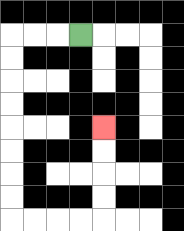{'start': '[3, 1]', 'end': '[4, 5]', 'path_directions': 'L,L,L,D,D,D,D,D,D,D,D,R,R,R,R,U,U,U,U', 'path_coordinates': '[[3, 1], [2, 1], [1, 1], [0, 1], [0, 2], [0, 3], [0, 4], [0, 5], [0, 6], [0, 7], [0, 8], [0, 9], [1, 9], [2, 9], [3, 9], [4, 9], [4, 8], [4, 7], [4, 6], [4, 5]]'}